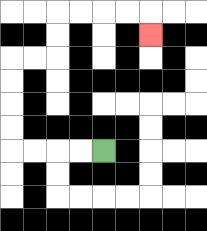{'start': '[4, 6]', 'end': '[6, 1]', 'path_directions': 'L,L,L,L,U,U,U,U,R,R,U,U,R,R,R,R,D', 'path_coordinates': '[[4, 6], [3, 6], [2, 6], [1, 6], [0, 6], [0, 5], [0, 4], [0, 3], [0, 2], [1, 2], [2, 2], [2, 1], [2, 0], [3, 0], [4, 0], [5, 0], [6, 0], [6, 1]]'}